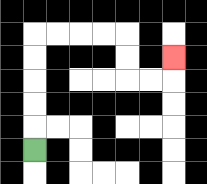{'start': '[1, 6]', 'end': '[7, 2]', 'path_directions': 'U,U,U,U,U,R,R,R,R,D,D,R,R,U', 'path_coordinates': '[[1, 6], [1, 5], [1, 4], [1, 3], [1, 2], [1, 1], [2, 1], [3, 1], [4, 1], [5, 1], [5, 2], [5, 3], [6, 3], [7, 3], [7, 2]]'}